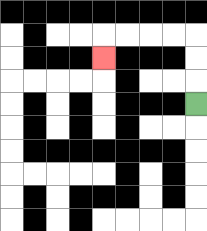{'start': '[8, 4]', 'end': '[4, 2]', 'path_directions': 'U,U,U,L,L,L,L,D', 'path_coordinates': '[[8, 4], [8, 3], [8, 2], [8, 1], [7, 1], [6, 1], [5, 1], [4, 1], [4, 2]]'}